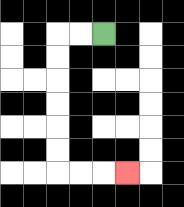{'start': '[4, 1]', 'end': '[5, 7]', 'path_directions': 'L,L,D,D,D,D,D,D,R,R,R', 'path_coordinates': '[[4, 1], [3, 1], [2, 1], [2, 2], [2, 3], [2, 4], [2, 5], [2, 6], [2, 7], [3, 7], [4, 7], [5, 7]]'}